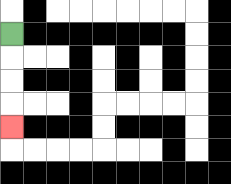{'start': '[0, 1]', 'end': '[0, 5]', 'path_directions': 'D,D,D,D', 'path_coordinates': '[[0, 1], [0, 2], [0, 3], [0, 4], [0, 5]]'}